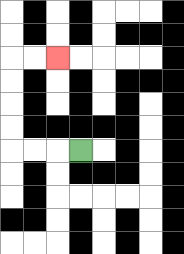{'start': '[3, 6]', 'end': '[2, 2]', 'path_directions': 'L,L,L,U,U,U,U,R,R', 'path_coordinates': '[[3, 6], [2, 6], [1, 6], [0, 6], [0, 5], [0, 4], [0, 3], [0, 2], [1, 2], [2, 2]]'}